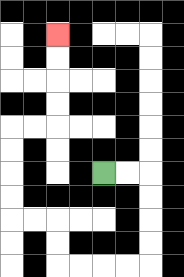{'start': '[4, 7]', 'end': '[2, 1]', 'path_directions': 'R,R,D,D,D,D,L,L,L,L,U,U,L,L,U,U,U,U,R,R,U,U,U,U', 'path_coordinates': '[[4, 7], [5, 7], [6, 7], [6, 8], [6, 9], [6, 10], [6, 11], [5, 11], [4, 11], [3, 11], [2, 11], [2, 10], [2, 9], [1, 9], [0, 9], [0, 8], [0, 7], [0, 6], [0, 5], [1, 5], [2, 5], [2, 4], [2, 3], [2, 2], [2, 1]]'}